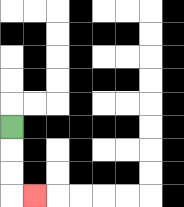{'start': '[0, 5]', 'end': '[1, 8]', 'path_directions': 'D,D,D,R', 'path_coordinates': '[[0, 5], [0, 6], [0, 7], [0, 8], [1, 8]]'}